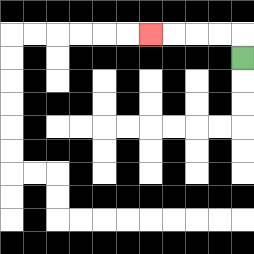{'start': '[10, 2]', 'end': '[6, 1]', 'path_directions': 'U,L,L,L,L', 'path_coordinates': '[[10, 2], [10, 1], [9, 1], [8, 1], [7, 1], [6, 1]]'}